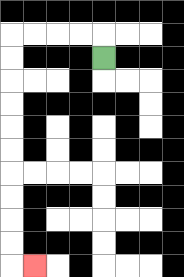{'start': '[4, 2]', 'end': '[1, 11]', 'path_directions': 'U,L,L,L,L,D,D,D,D,D,D,D,D,D,D,R', 'path_coordinates': '[[4, 2], [4, 1], [3, 1], [2, 1], [1, 1], [0, 1], [0, 2], [0, 3], [0, 4], [0, 5], [0, 6], [0, 7], [0, 8], [0, 9], [0, 10], [0, 11], [1, 11]]'}